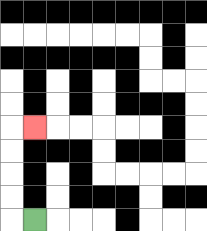{'start': '[1, 9]', 'end': '[1, 5]', 'path_directions': 'L,U,U,U,U,R', 'path_coordinates': '[[1, 9], [0, 9], [0, 8], [0, 7], [0, 6], [0, 5], [1, 5]]'}